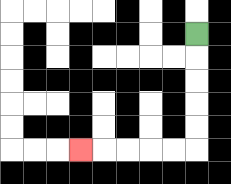{'start': '[8, 1]', 'end': '[3, 6]', 'path_directions': 'D,D,D,D,D,L,L,L,L,L', 'path_coordinates': '[[8, 1], [8, 2], [8, 3], [8, 4], [8, 5], [8, 6], [7, 6], [6, 6], [5, 6], [4, 6], [3, 6]]'}